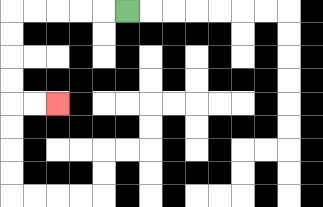{'start': '[5, 0]', 'end': '[2, 4]', 'path_directions': 'L,L,L,L,L,D,D,D,D,R,R', 'path_coordinates': '[[5, 0], [4, 0], [3, 0], [2, 0], [1, 0], [0, 0], [0, 1], [0, 2], [0, 3], [0, 4], [1, 4], [2, 4]]'}